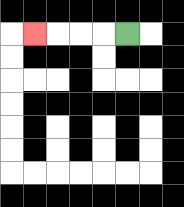{'start': '[5, 1]', 'end': '[1, 1]', 'path_directions': 'L,L,L,L', 'path_coordinates': '[[5, 1], [4, 1], [3, 1], [2, 1], [1, 1]]'}